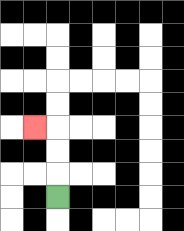{'start': '[2, 8]', 'end': '[1, 5]', 'path_directions': 'U,U,U,L', 'path_coordinates': '[[2, 8], [2, 7], [2, 6], [2, 5], [1, 5]]'}